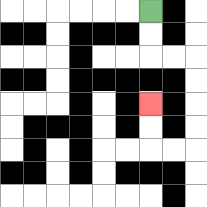{'start': '[6, 0]', 'end': '[6, 4]', 'path_directions': 'D,D,R,R,D,D,D,D,L,L,U,U', 'path_coordinates': '[[6, 0], [6, 1], [6, 2], [7, 2], [8, 2], [8, 3], [8, 4], [8, 5], [8, 6], [7, 6], [6, 6], [6, 5], [6, 4]]'}